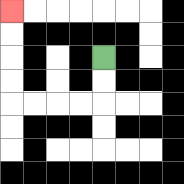{'start': '[4, 2]', 'end': '[0, 0]', 'path_directions': 'D,D,L,L,L,L,U,U,U,U', 'path_coordinates': '[[4, 2], [4, 3], [4, 4], [3, 4], [2, 4], [1, 4], [0, 4], [0, 3], [0, 2], [0, 1], [0, 0]]'}